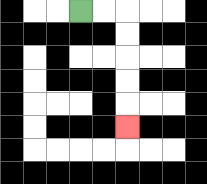{'start': '[3, 0]', 'end': '[5, 5]', 'path_directions': 'R,R,D,D,D,D,D', 'path_coordinates': '[[3, 0], [4, 0], [5, 0], [5, 1], [5, 2], [5, 3], [5, 4], [5, 5]]'}